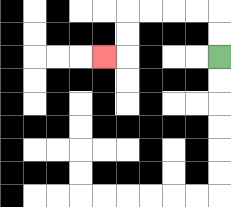{'start': '[9, 2]', 'end': '[4, 2]', 'path_directions': 'U,U,L,L,L,L,D,D,L', 'path_coordinates': '[[9, 2], [9, 1], [9, 0], [8, 0], [7, 0], [6, 0], [5, 0], [5, 1], [5, 2], [4, 2]]'}